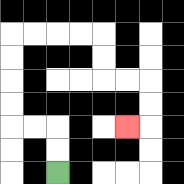{'start': '[2, 7]', 'end': '[5, 5]', 'path_directions': 'U,U,L,L,U,U,U,U,R,R,R,R,D,D,R,R,D,D,L', 'path_coordinates': '[[2, 7], [2, 6], [2, 5], [1, 5], [0, 5], [0, 4], [0, 3], [0, 2], [0, 1], [1, 1], [2, 1], [3, 1], [4, 1], [4, 2], [4, 3], [5, 3], [6, 3], [6, 4], [6, 5], [5, 5]]'}